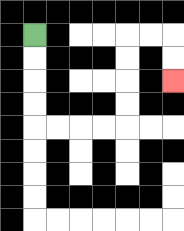{'start': '[1, 1]', 'end': '[7, 3]', 'path_directions': 'D,D,D,D,R,R,R,R,U,U,U,U,R,R,D,D', 'path_coordinates': '[[1, 1], [1, 2], [1, 3], [1, 4], [1, 5], [2, 5], [3, 5], [4, 5], [5, 5], [5, 4], [5, 3], [5, 2], [5, 1], [6, 1], [7, 1], [7, 2], [7, 3]]'}